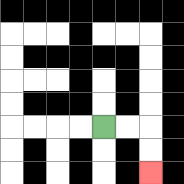{'start': '[4, 5]', 'end': '[6, 7]', 'path_directions': 'R,R,D,D', 'path_coordinates': '[[4, 5], [5, 5], [6, 5], [6, 6], [6, 7]]'}